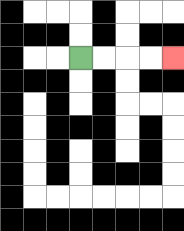{'start': '[3, 2]', 'end': '[7, 2]', 'path_directions': 'R,R,R,R', 'path_coordinates': '[[3, 2], [4, 2], [5, 2], [6, 2], [7, 2]]'}